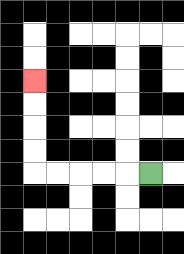{'start': '[6, 7]', 'end': '[1, 3]', 'path_directions': 'L,L,L,L,L,U,U,U,U', 'path_coordinates': '[[6, 7], [5, 7], [4, 7], [3, 7], [2, 7], [1, 7], [1, 6], [1, 5], [1, 4], [1, 3]]'}